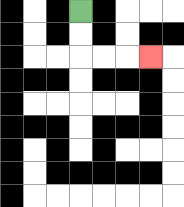{'start': '[3, 0]', 'end': '[6, 2]', 'path_directions': 'D,D,R,R,R', 'path_coordinates': '[[3, 0], [3, 1], [3, 2], [4, 2], [5, 2], [6, 2]]'}